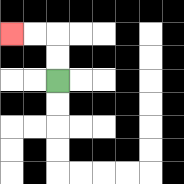{'start': '[2, 3]', 'end': '[0, 1]', 'path_directions': 'U,U,L,L', 'path_coordinates': '[[2, 3], [2, 2], [2, 1], [1, 1], [0, 1]]'}